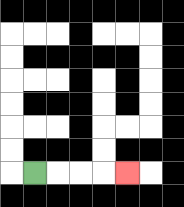{'start': '[1, 7]', 'end': '[5, 7]', 'path_directions': 'R,R,R,R', 'path_coordinates': '[[1, 7], [2, 7], [3, 7], [4, 7], [5, 7]]'}